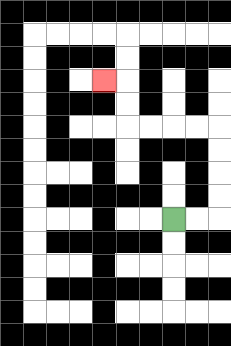{'start': '[7, 9]', 'end': '[4, 3]', 'path_directions': 'R,R,U,U,U,U,L,L,L,L,U,U,L', 'path_coordinates': '[[7, 9], [8, 9], [9, 9], [9, 8], [9, 7], [9, 6], [9, 5], [8, 5], [7, 5], [6, 5], [5, 5], [5, 4], [5, 3], [4, 3]]'}